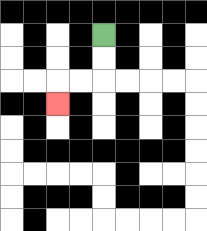{'start': '[4, 1]', 'end': '[2, 4]', 'path_directions': 'D,D,L,L,D', 'path_coordinates': '[[4, 1], [4, 2], [4, 3], [3, 3], [2, 3], [2, 4]]'}